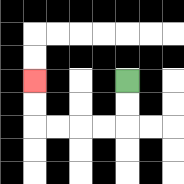{'start': '[5, 3]', 'end': '[1, 3]', 'path_directions': 'D,D,L,L,L,L,U,U', 'path_coordinates': '[[5, 3], [5, 4], [5, 5], [4, 5], [3, 5], [2, 5], [1, 5], [1, 4], [1, 3]]'}